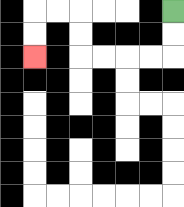{'start': '[7, 0]', 'end': '[1, 2]', 'path_directions': 'D,D,L,L,L,L,U,U,L,L,D,D', 'path_coordinates': '[[7, 0], [7, 1], [7, 2], [6, 2], [5, 2], [4, 2], [3, 2], [3, 1], [3, 0], [2, 0], [1, 0], [1, 1], [1, 2]]'}